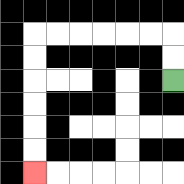{'start': '[7, 3]', 'end': '[1, 7]', 'path_directions': 'U,U,L,L,L,L,L,L,D,D,D,D,D,D', 'path_coordinates': '[[7, 3], [7, 2], [7, 1], [6, 1], [5, 1], [4, 1], [3, 1], [2, 1], [1, 1], [1, 2], [1, 3], [1, 4], [1, 5], [1, 6], [1, 7]]'}